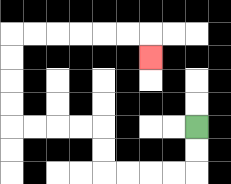{'start': '[8, 5]', 'end': '[6, 2]', 'path_directions': 'D,D,L,L,L,L,U,U,L,L,L,L,U,U,U,U,R,R,R,R,R,R,D', 'path_coordinates': '[[8, 5], [8, 6], [8, 7], [7, 7], [6, 7], [5, 7], [4, 7], [4, 6], [4, 5], [3, 5], [2, 5], [1, 5], [0, 5], [0, 4], [0, 3], [0, 2], [0, 1], [1, 1], [2, 1], [3, 1], [4, 1], [5, 1], [6, 1], [6, 2]]'}